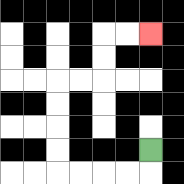{'start': '[6, 6]', 'end': '[6, 1]', 'path_directions': 'D,L,L,L,L,U,U,U,U,R,R,U,U,R,R', 'path_coordinates': '[[6, 6], [6, 7], [5, 7], [4, 7], [3, 7], [2, 7], [2, 6], [2, 5], [2, 4], [2, 3], [3, 3], [4, 3], [4, 2], [4, 1], [5, 1], [6, 1]]'}